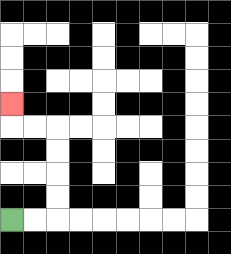{'start': '[0, 9]', 'end': '[0, 4]', 'path_directions': 'R,R,U,U,U,U,L,L,U', 'path_coordinates': '[[0, 9], [1, 9], [2, 9], [2, 8], [2, 7], [2, 6], [2, 5], [1, 5], [0, 5], [0, 4]]'}